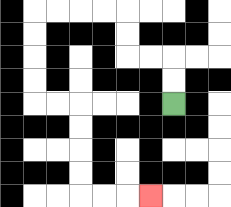{'start': '[7, 4]', 'end': '[6, 8]', 'path_directions': 'U,U,L,L,U,U,L,L,L,L,D,D,D,D,R,R,D,D,D,D,R,R,R', 'path_coordinates': '[[7, 4], [7, 3], [7, 2], [6, 2], [5, 2], [5, 1], [5, 0], [4, 0], [3, 0], [2, 0], [1, 0], [1, 1], [1, 2], [1, 3], [1, 4], [2, 4], [3, 4], [3, 5], [3, 6], [3, 7], [3, 8], [4, 8], [5, 8], [6, 8]]'}